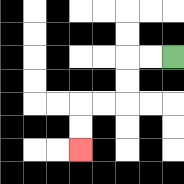{'start': '[7, 2]', 'end': '[3, 6]', 'path_directions': 'L,L,D,D,L,L,D,D', 'path_coordinates': '[[7, 2], [6, 2], [5, 2], [5, 3], [5, 4], [4, 4], [3, 4], [3, 5], [3, 6]]'}